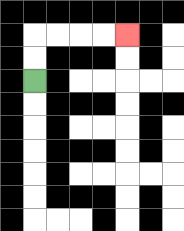{'start': '[1, 3]', 'end': '[5, 1]', 'path_directions': 'U,U,R,R,R,R', 'path_coordinates': '[[1, 3], [1, 2], [1, 1], [2, 1], [3, 1], [4, 1], [5, 1]]'}